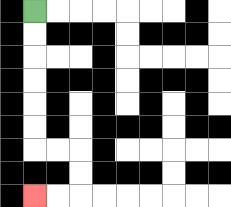{'start': '[1, 0]', 'end': '[1, 8]', 'path_directions': 'D,D,D,D,D,D,R,R,D,D,L,L', 'path_coordinates': '[[1, 0], [1, 1], [1, 2], [1, 3], [1, 4], [1, 5], [1, 6], [2, 6], [3, 6], [3, 7], [3, 8], [2, 8], [1, 8]]'}